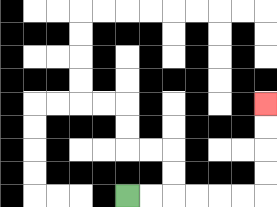{'start': '[5, 8]', 'end': '[11, 4]', 'path_directions': 'R,R,R,R,R,R,U,U,U,U', 'path_coordinates': '[[5, 8], [6, 8], [7, 8], [8, 8], [9, 8], [10, 8], [11, 8], [11, 7], [11, 6], [11, 5], [11, 4]]'}